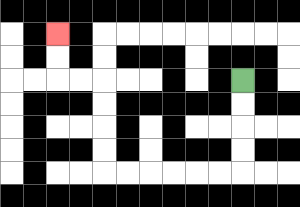{'start': '[10, 3]', 'end': '[2, 1]', 'path_directions': 'D,D,D,D,L,L,L,L,L,L,U,U,U,U,L,L,U,U', 'path_coordinates': '[[10, 3], [10, 4], [10, 5], [10, 6], [10, 7], [9, 7], [8, 7], [7, 7], [6, 7], [5, 7], [4, 7], [4, 6], [4, 5], [4, 4], [4, 3], [3, 3], [2, 3], [2, 2], [2, 1]]'}